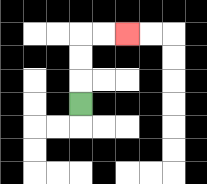{'start': '[3, 4]', 'end': '[5, 1]', 'path_directions': 'U,U,U,R,R', 'path_coordinates': '[[3, 4], [3, 3], [3, 2], [3, 1], [4, 1], [5, 1]]'}